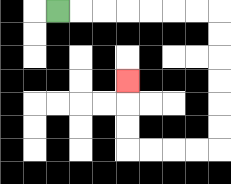{'start': '[2, 0]', 'end': '[5, 3]', 'path_directions': 'R,R,R,R,R,R,R,D,D,D,D,D,D,L,L,L,L,U,U,U', 'path_coordinates': '[[2, 0], [3, 0], [4, 0], [5, 0], [6, 0], [7, 0], [8, 0], [9, 0], [9, 1], [9, 2], [9, 3], [9, 4], [9, 5], [9, 6], [8, 6], [7, 6], [6, 6], [5, 6], [5, 5], [5, 4], [5, 3]]'}